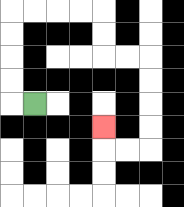{'start': '[1, 4]', 'end': '[4, 5]', 'path_directions': 'L,U,U,U,U,R,R,R,R,D,D,R,R,D,D,D,D,L,L,U', 'path_coordinates': '[[1, 4], [0, 4], [0, 3], [0, 2], [0, 1], [0, 0], [1, 0], [2, 0], [3, 0], [4, 0], [4, 1], [4, 2], [5, 2], [6, 2], [6, 3], [6, 4], [6, 5], [6, 6], [5, 6], [4, 6], [4, 5]]'}